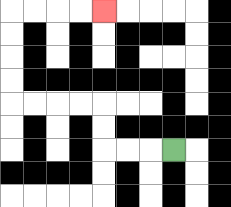{'start': '[7, 6]', 'end': '[4, 0]', 'path_directions': 'L,L,L,U,U,L,L,L,L,U,U,U,U,R,R,R,R', 'path_coordinates': '[[7, 6], [6, 6], [5, 6], [4, 6], [4, 5], [4, 4], [3, 4], [2, 4], [1, 4], [0, 4], [0, 3], [0, 2], [0, 1], [0, 0], [1, 0], [2, 0], [3, 0], [4, 0]]'}